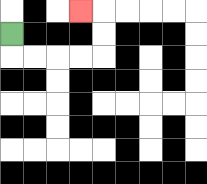{'start': '[0, 1]', 'end': '[3, 0]', 'path_directions': 'D,R,R,R,R,U,U,L', 'path_coordinates': '[[0, 1], [0, 2], [1, 2], [2, 2], [3, 2], [4, 2], [4, 1], [4, 0], [3, 0]]'}